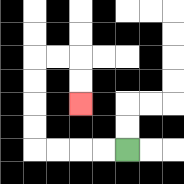{'start': '[5, 6]', 'end': '[3, 4]', 'path_directions': 'L,L,L,L,U,U,U,U,R,R,D,D', 'path_coordinates': '[[5, 6], [4, 6], [3, 6], [2, 6], [1, 6], [1, 5], [1, 4], [1, 3], [1, 2], [2, 2], [3, 2], [3, 3], [3, 4]]'}